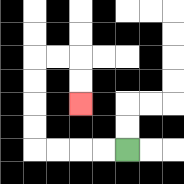{'start': '[5, 6]', 'end': '[3, 4]', 'path_directions': 'L,L,L,L,U,U,U,U,R,R,D,D', 'path_coordinates': '[[5, 6], [4, 6], [3, 6], [2, 6], [1, 6], [1, 5], [1, 4], [1, 3], [1, 2], [2, 2], [3, 2], [3, 3], [3, 4]]'}